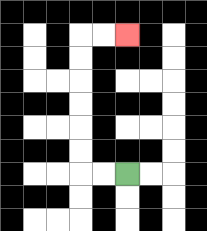{'start': '[5, 7]', 'end': '[5, 1]', 'path_directions': 'L,L,U,U,U,U,U,U,R,R', 'path_coordinates': '[[5, 7], [4, 7], [3, 7], [3, 6], [3, 5], [3, 4], [3, 3], [3, 2], [3, 1], [4, 1], [5, 1]]'}